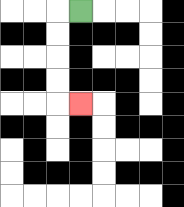{'start': '[3, 0]', 'end': '[3, 4]', 'path_directions': 'L,D,D,D,D,R', 'path_coordinates': '[[3, 0], [2, 0], [2, 1], [2, 2], [2, 3], [2, 4], [3, 4]]'}